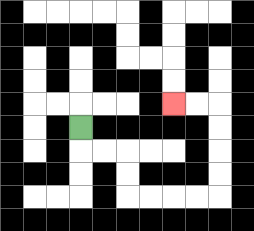{'start': '[3, 5]', 'end': '[7, 4]', 'path_directions': 'D,R,R,D,D,R,R,R,R,U,U,U,U,L,L', 'path_coordinates': '[[3, 5], [3, 6], [4, 6], [5, 6], [5, 7], [5, 8], [6, 8], [7, 8], [8, 8], [9, 8], [9, 7], [9, 6], [9, 5], [9, 4], [8, 4], [7, 4]]'}